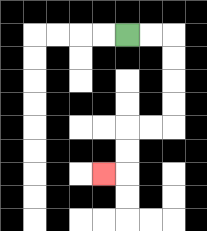{'start': '[5, 1]', 'end': '[4, 7]', 'path_directions': 'R,R,D,D,D,D,L,L,D,D,L', 'path_coordinates': '[[5, 1], [6, 1], [7, 1], [7, 2], [7, 3], [7, 4], [7, 5], [6, 5], [5, 5], [5, 6], [5, 7], [4, 7]]'}